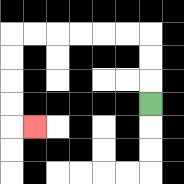{'start': '[6, 4]', 'end': '[1, 5]', 'path_directions': 'U,U,U,L,L,L,L,L,L,D,D,D,D,R', 'path_coordinates': '[[6, 4], [6, 3], [6, 2], [6, 1], [5, 1], [4, 1], [3, 1], [2, 1], [1, 1], [0, 1], [0, 2], [0, 3], [0, 4], [0, 5], [1, 5]]'}